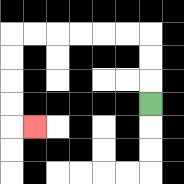{'start': '[6, 4]', 'end': '[1, 5]', 'path_directions': 'U,U,U,L,L,L,L,L,L,D,D,D,D,R', 'path_coordinates': '[[6, 4], [6, 3], [6, 2], [6, 1], [5, 1], [4, 1], [3, 1], [2, 1], [1, 1], [0, 1], [0, 2], [0, 3], [0, 4], [0, 5], [1, 5]]'}